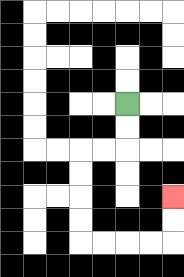{'start': '[5, 4]', 'end': '[7, 8]', 'path_directions': 'D,D,L,L,D,D,D,D,R,R,R,R,U,U', 'path_coordinates': '[[5, 4], [5, 5], [5, 6], [4, 6], [3, 6], [3, 7], [3, 8], [3, 9], [3, 10], [4, 10], [5, 10], [6, 10], [7, 10], [7, 9], [7, 8]]'}